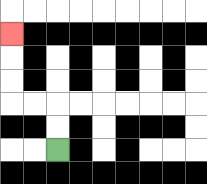{'start': '[2, 6]', 'end': '[0, 1]', 'path_directions': 'U,U,L,L,U,U,U', 'path_coordinates': '[[2, 6], [2, 5], [2, 4], [1, 4], [0, 4], [0, 3], [0, 2], [0, 1]]'}